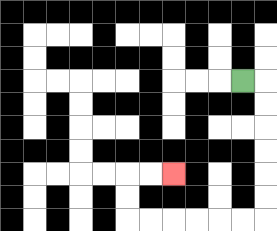{'start': '[10, 3]', 'end': '[7, 7]', 'path_directions': 'R,D,D,D,D,D,D,L,L,L,L,L,L,U,U,R,R', 'path_coordinates': '[[10, 3], [11, 3], [11, 4], [11, 5], [11, 6], [11, 7], [11, 8], [11, 9], [10, 9], [9, 9], [8, 9], [7, 9], [6, 9], [5, 9], [5, 8], [5, 7], [6, 7], [7, 7]]'}